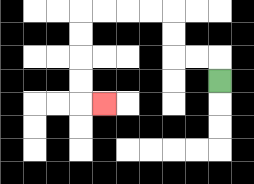{'start': '[9, 3]', 'end': '[4, 4]', 'path_directions': 'U,L,L,U,U,L,L,L,L,D,D,D,D,R', 'path_coordinates': '[[9, 3], [9, 2], [8, 2], [7, 2], [7, 1], [7, 0], [6, 0], [5, 0], [4, 0], [3, 0], [3, 1], [3, 2], [3, 3], [3, 4], [4, 4]]'}